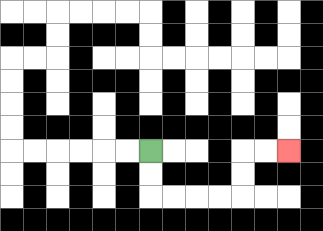{'start': '[6, 6]', 'end': '[12, 6]', 'path_directions': 'D,D,R,R,R,R,U,U,R,R', 'path_coordinates': '[[6, 6], [6, 7], [6, 8], [7, 8], [8, 8], [9, 8], [10, 8], [10, 7], [10, 6], [11, 6], [12, 6]]'}